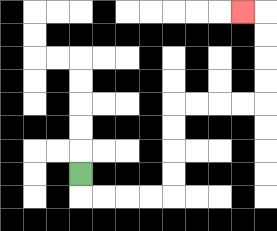{'start': '[3, 7]', 'end': '[10, 0]', 'path_directions': 'D,R,R,R,R,U,U,U,U,R,R,R,R,U,U,U,U,L', 'path_coordinates': '[[3, 7], [3, 8], [4, 8], [5, 8], [6, 8], [7, 8], [7, 7], [7, 6], [7, 5], [7, 4], [8, 4], [9, 4], [10, 4], [11, 4], [11, 3], [11, 2], [11, 1], [11, 0], [10, 0]]'}